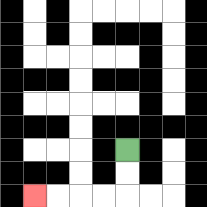{'start': '[5, 6]', 'end': '[1, 8]', 'path_directions': 'D,D,L,L,L,L', 'path_coordinates': '[[5, 6], [5, 7], [5, 8], [4, 8], [3, 8], [2, 8], [1, 8]]'}